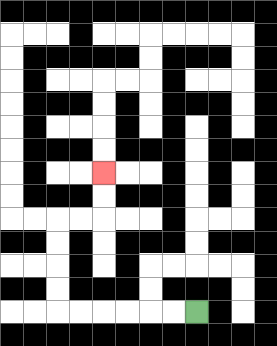{'start': '[8, 13]', 'end': '[4, 7]', 'path_directions': 'L,L,L,L,L,L,U,U,U,U,R,R,U,U', 'path_coordinates': '[[8, 13], [7, 13], [6, 13], [5, 13], [4, 13], [3, 13], [2, 13], [2, 12], [2, 11], [2, 10], [2, 9], [3, 9], [4, 9], [4, 8], [4, 7]]'}